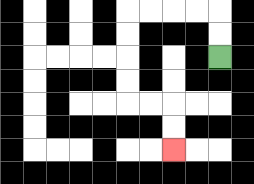{'start': '[9, 2]', 'end': '[7, 6]', 'path_directions': 'U,U,L,L,L,L,D,D,D,D,R,R,D,D', 'path_coordinates': '[[9, 2], [9, 1], [9, 0], [8, 0], [7, 0], [6, 0], [5, 0], [5, 1], [5, 2], [5, 3], [5, 4], [6, 4], [7, 4], [7, 5], [7, 6]]'}